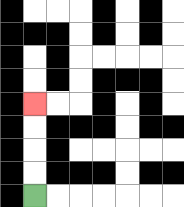{'start': '[1, 8]', 'end': '[1, 4]', 'path_directions': 'U,U,U,U', 'path_coordinates': '[[1, 8], [1, 7], [1, 6], [1, 5], [1, 4]]'}